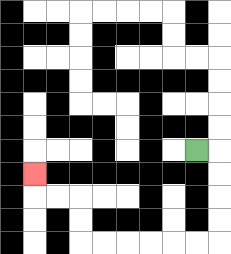{'start': '[8, 6]', 'end': '[1, 7]', 'path_directions': 'R,D,D,D,D,L,L,L,L,L,L,U,U,L,L,U', 'path_coordinates': '[[8, 6], [9, 6], [9, 7], [9, 8], [9, 9], [9, 10], [8, 10], [7, 10], [6, 10], [5, 10], [4, 10], [3, 10], [3, 9], [3, 8], [2, 8], [1, 8], [1, 7]]'}